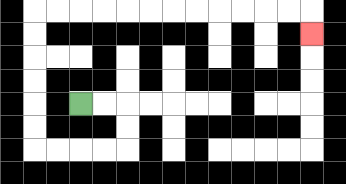{'start': '[3, 4]', 'end': '[13, 1]', 'path_directions': 'R,R,D,D,L,L,L,L,U,U,U,U,U,U,R,R,R,R,R,R,R,R,R,R,R,R,D', 'path_coordinates': '[[3, 4], [4, 4], [5, 4], [5, 5], [5, 6], [4, 6], [3, 6], [2, 6], [1, 6], [1, 5], [1, 4], [1, 3], [1, 2], [1, 1], [1, 0], [2, 0], [3, 0], [4, 0], [5, 0], [6, 0], [7, 0], [8, 0], [9, 0], [10, 0], [11, 0], [12, 0], [13, 0], [13, 1]]'}